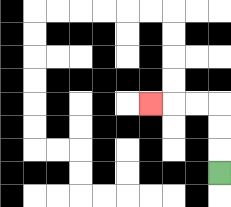{'start': '[9, 7]', 'end': '[6, 4]', 'path_directions': 'U,U,U,L,L,L', 'path_coordinates': '[[9, 7], [9, 6], [9, 5], [9, 4], [8, 4], [7, 4], [6, 4]]'}